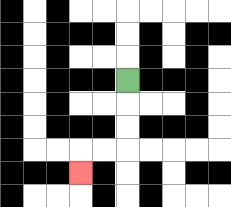{'start': '[5, 3]', 'end': '[3, 7]', 'path_directions': 'D,D,D,L,L,D', 'path_coordinates': '[[5, 3], [5, 4], [5, 5], [5, 6], [4, 6], [3, 6], [3, 7]]'}